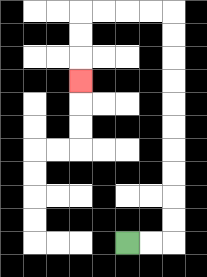{'start': '[5, 10]', 'end': '[3, 3]', 'path_directions': 'R,R,U,U,U,U,U,U,U,U,U,U,L,L,L,L,D,D,D', 'path_coordinates': '[[5, 10], [6, 10], [7, 10], [7, 9], [7, 8], [7, 7], [7, 6], [7, 5], [7, 4], [7, 3], [7, 2], [7, 1], [7, 0], [6, 0], [5, 0], [4, 0], [3, 0], [3, 1], [3, 2], [3, 3]]'}